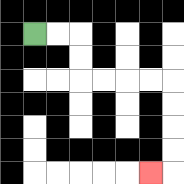{'start': '[1, 1]', 'end': '[6, 7]', 'path_directions': 'R,R,D,D,R,R,R,R,D,D,D,D,L', 'path_coordinates': '[[1, 1], [2, 1], [3, 1], [3, 2], [3, 3], [4, 3], [5, 3], [6, 3], [7, 3], [7, 4], [7, 5], [7, 6], [7, 7], [6, 7]]'}